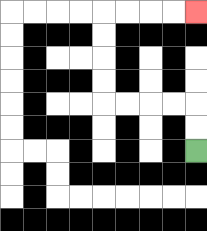{'start': '[8, 6]', 'end': '[8, 0]', 'path_directions': 'U,U,L,L,L,L,U,U,U,U,R,R,R,R', 'path_coordinates': '[[8, 6], [8, 5], [8, 4], [7, 4], [6, 4], [5, 4], [4, 4], [4, 3], [4, 2], [4, 1], [4, 0], [5, 0], [6, 0], [7, 0], [8, 0]]'}